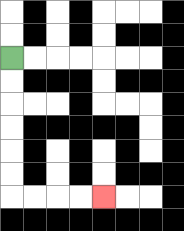{'start': '[0, 2]', 'end': '[4, 8]', 'path_directions': 'D,D,D,D,D,D,R,R,R,R', 'path_coordinates': '[[0, 2], [0, 3], [0, 4], [0, 5], [0, 6], [0, 7], [0, 8], [1, 8], [2, 8], [3, 8], [4, 8]]'}